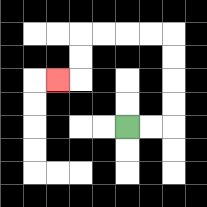{'start': '[5, 5]', 'end': '[2, 3]', 'path_directions': 'R,R,U,U,U,U,L,L,L,L,D,D,L', 'path_coordinates': '[[5, 5], [6, 5], [7, 5], [7, 4], [7, 3], [7, 2], [7, 1], [6, 1], [5, 1], [4, 1], [3, 1], [3, 2], [3, 3], [2, 3]]'}